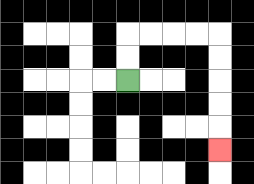{'start': '[5, 3]', 'end': '[9, 6]', 'path_directions': 'U,U,R,R,R,R,D,D,D,D,D', 'path_coordinates': '[[5, 3], [5, 2], [5, 1], [6, 1], [7, 1], [8, 1], [9, 1], [9, 2], [9, 3], [9, 4], [9, 5], [9, 6]]'}